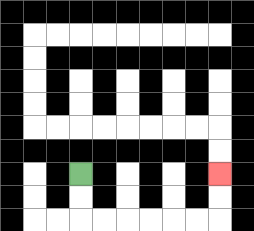{'start': '[3, 7]', 'end': '[9, 7]', 'path_directions': 'D,D,R,R,R,R,R,R,U,U', 'path_coordinates': '[[3, 7], [3, 8], [3, 9], [4, 9], [5, 9], [6, 9], [7, 9], [8, 9], [9, 9], [9, 8], [9, 7]]'}